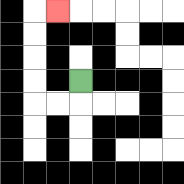{'start': '[3, 3]', 'end': '[2, 0]', 'path_directions': 'D,L,L,U,U,U,U,R', 'path_coordinates': '[[3, 3], [3, 4], [2, 4], [1, 4], [1, 3], [1, 2], [1, 1], [1, 0], [2, 0]]'}